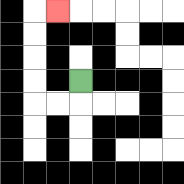{'start': '[3, 3]', 'end': '[2, 0]', 'path_directions': 'D,L,L,U,U,U,U,R', 'path_coordinates': '[[3, 3], [3, 4], [2, 4], [1, 4], [1, 3], [1, 2], [1, 1], [1, 0], [2, 0]]'}